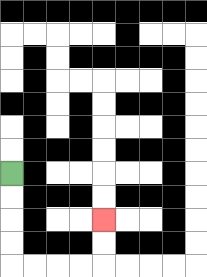{'start': '[0, 7]', 'end': '[4, 9]', 'path_directions': 'D,D,D,D,R,R,R,R,U,U', 'path_coordinates': '[[0, 7], [0, 8], [0, 9], [0, 10], [0, 11], [1, 11], [2, 11], [3, 11], [4, 11], [4, 10], [4, 9]]'}